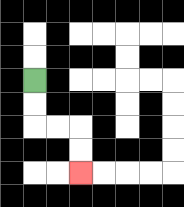{'start': '[1, 3]', 'end': '[3, 7]', 'path_directions': 'D,D,R,R,D,D', 'path_coordinates': '[[1, 3], [1, 4], [1, 5], [2, 5], [3, 5], [3, 6], [3, 7]]'}